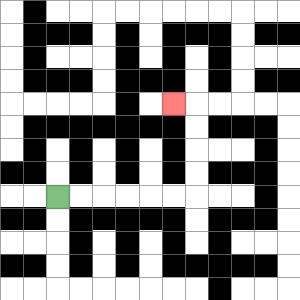{'start': '[2, 8]', 'end': '[7, 4]', 'path_directions': 'R,R,R,R,R,R,U,U,U,U,L', 'path_coordinates': '[[2, 8], [3, 8], [4, 8], [5, 8], [6, 8], [7, 8], [8, 8], [8, 7], [8, 6], [8, 5], [8, 4], [7, 4]]'}